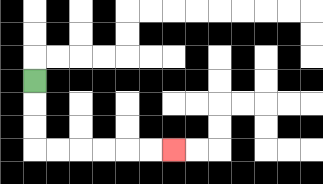{'start': '[1, 3]', 'end': '[7, 6]', 'path_directions': 'D,D,D,R,R,R,R,R,R', 'path_coordinates': '[[1, 3], [1, 4], [1, 5], [1, 6], [2, 6], [3, 6], [4, 6], [5, 6], [6, 6], [7, 6]]'}